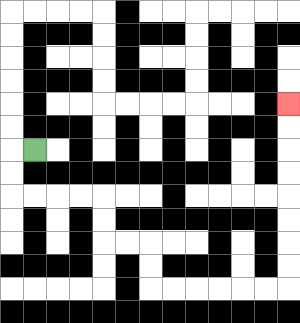{'start': '[1, 6]', 'end': '[12, 4]', 'path_directions': 'L,D,D,R,R,R,R,D,D,R,R,D,D,R,R,R,R,R,R,U,U,U,U,U,U,U,U', 'path_coordinates': '[[1, 6], [0, 6], [0, 7], [0, 8], [1, 8], [2, 8], [3, 8], [4, 8], [4, 9], [4, 10], [5, 10], [6, 10], [6, 11], [6, 12], [7, 12], [8, 12], [9, 12], [10, 12], [11, 12], [12, 12], [12, 11], [12, 10], [12, 9], [12, 8], [12, 7], [12, 6], [12, 5], [12, 4]]'}